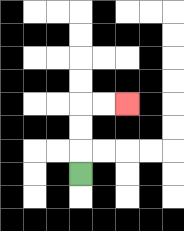{'start': '[3, 7]', 'end': '[5, 4]', 'path_directions': 'U,U,U,R,R', 'path_coordinates': '[[3, 7], [3, 6], [3, 5], [3, 4], [4, 4], [5, 4]]'}